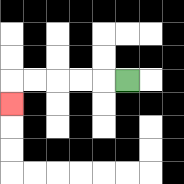{'start': '[5, 3]', 'end': '[0, 4]', 'path_directions': 'L,L,L,L,L,D', 'path_coordinates': '[[5, 3], [4, 3], [3, 3], [2, 3], [1, 3], [0, 3], [0, 4]]'}